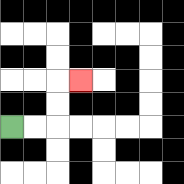{'start': '[0, 5]', 'end': '[3, 3]', 'path_directions': 'R,R,U,U,R', 'path_coordinates': '[[0, 5], [1, 5], [2, 5], [2, 4], [2, 3], [3, 3]]'}